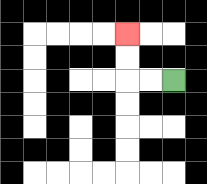{'start': '[7, 3]', 'end': '[5, 1]', 'path_directions': 'L,L,U,U', 'path_coordinates': '[[7, 3], [6, 3], [5, 3], [5, 2], [5, 1]]'}